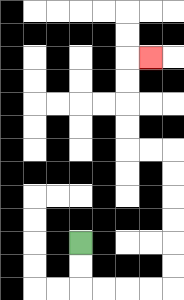{'start': '[3, 10]', 'end': '[6, 2]', 'path_directions': 'D,D,R,R,R,R,U,U,U,U,U,U,L,L,U,U,U,U,R', 'path_coordinates': '[[3, 10], [3, 11], [3, 12], [4, 12], [5, 12], [6, 12], [7, 12], [7, 11], [7, 10], [7, 9], [7, 8], [7, 7], [7, 6], [6, 6], [5, 6], [5, 5], [5, 4], [5, 3], [5, 2], [6, 2]]'}